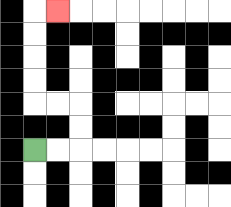{'start': '[1, 6]', 'end': '[2, 0]', 'path_directions': 'R,R,U,U,L,L,U,U,U,U,R', 'path_coordinates': '[[1, 6], [2, 6], [3, 6], [3, 5], [3, 4], [2, 4], [1, 4], [1, 3], [1, 2], [1, 1], [1, 0], [2, 0]]'}